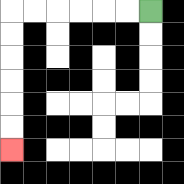{'start': '[6, 0]', 'end': '[0, 6]', 'path_directions': 'L,L,L,L,L,L,D,D,D,D,D,D', 'path_coordinates': '[[6, 0], [5, 0], [4, 0], [3, 0], [2, 0], [1, 0], [0, 0], [0, 1], [0, 2], [0, 3], [0, 4], [0, 5], [0, 6]]'}